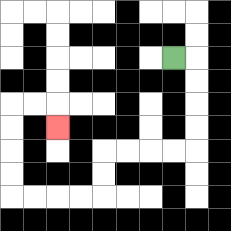{'start': '[7, 2]', 'end': '[2, 5]', 'path_directions': 'R,D,D,D,D,L,L,L,L,D,D,L,L,L,L,U,U,U,U,R,R,D', 'path_coordinates': '[[7, 2], [8, 2], [8, 3], [8, 4], [8, 5], [8, 6], [7, 6], [6, 6], [5, 6], [4, 6], [4, 7], [4, 8], [3, 8], [2, 8], [1, 8], [0, 8], [0, 7], [0, 6], [0, 5], [0, 4], [1, 4], [2, 4], [2, 5]]'}